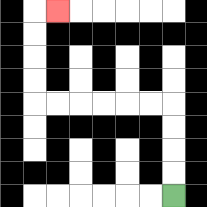{'start': '[7, 8]', 'end': '[2, 0]', 'path_directions': 'U,U,U,U,L,L,L,L,L,L,U,U,U,U,R', 'path_coordinates': '[[7, 8], [7, 7], [7, 6], [7, 5], [7, 4], [6, 4], [5, 4], [4, 4], [3, 4], [2, 4], [1, 4], [1, 3], [1, 2], [1, 1], [1, 0], [2, 0]]'}